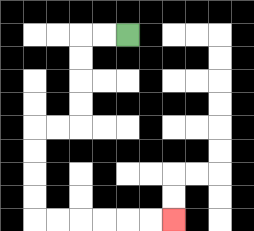{'start': '[5, 1]', 'end': '[7, 9]', 'path_directions': 'L,L,D,D,D,D,L,L,D,D,D,D,R,R,R,R,R,R', 'path_coordinates': '[[5, 1], [4, 1], [3, 1], [3, 2], [3, 3], [3, 4], [3, 5], [2, 5], [1, 5], [1, 6], [1, 7], [1, 8], [1, 9], [2, 9], [3, 9], [4, 9], [5, 9], [6, 9], [7, 9]]'}